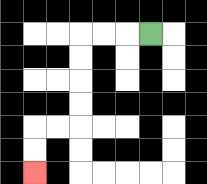{'start': '[6, 1]', 'end': '[1, 7]', 'path_directions': 'L,L,L,D,D,D,D,L,L,D,D', 'path_coordinates': '[[6, 1], [5, 1], [4, 1], [3, 1], [3, 2], [3, 3], [3, 4], [3, 5], [2, 5], [1, 5], [1, 6], [1, 7]]'}